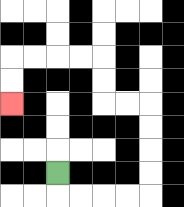{'start': '[2, 7]', 'end': '[0, 4]', 'path_directions': 'D,R,R,R,R,U,U,U,U,L,L,U,U,L,L,L,L,D,D', 'path_coordinates': '[[2, 7], [2, 8], [3, 8], [4, 8], [5, 8], [6, 8], [6, 7], [6, 6], [6, 5], [6, 4], [5, 4], [4, 4], [4, 3], [4, 2], [3, 2], [2, 2], [1, 2], [0, 2], [0, 3], [0, 4]]'}